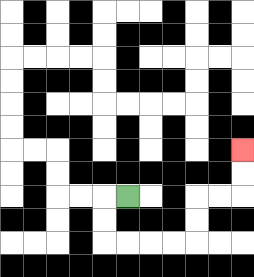{'start': '[5, 8]', 'end': '[10, 6]', 'path_directions': 'L,D,D,R,R,R,R,U,U,R,R,U,U', 'path_coordinates': '[[5, 8], [4, 8], [4, 9], [4, 10], [5, 10], [6, 10], [7, 10], [8, 10], [8, 9], [8, 8], [9, 8], [10, 8], [10, 7], [10, 6]]'}